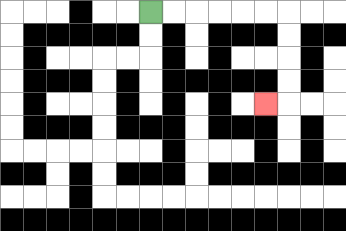{'start': '[6, 0]', 'end': '[11, 4]', 'path_directions': 'R,R,R,R,R,R,D,D,D,D,L', 'path_coordinates': '[[6, 0], [7, 0], [8, 0], [9, 0], [10, 0], [11, 0], [12, 0], [12, 1], [12, 2], [12, 3], [12, 4], [11, 4]]'}